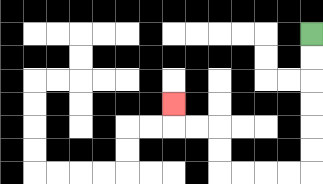{'start': '[13, 1]', 'end': '[7, 4]', 'path_directions': 'D,D,D,D,D,D,L,L,L,L,U,U,L,L,U', 'path_coordinates': '[[13, 1], [13, 2], [13, 3], [13, 4], [13, 5], [13, 6], [13, 7], [12, 7], [11, 7], [10, 7], [9, 7], [9, 6], [9, 5], [8, 5], [7, 5], [7, 4]]'}